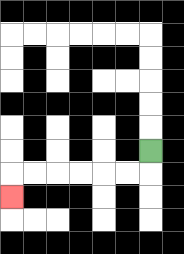{'start': '[6, 6]', 'end': '[0, 8]', 'path_directions': 'D,L,L,L,L,L,L,D', 'path_coordinates': '[[6, 6], [6, 7], [5, 7], [4, 7], [3, 7], [2, 7], [1, 7], [0, 7], [0, 8]]'}